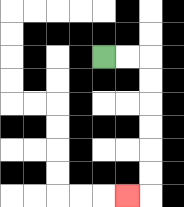{'start': '[4, 2]', 'end': '[5, 8]', 'path_directions': 'R,R,D,D,D,D,D,D,L', 'path_coordinates': '[[4, 2], [5, 2], [6, 2], [6, 3], [6, 4], [6, 5], [6, 6], [6, 7], [6, 8], [5, 8]]'}